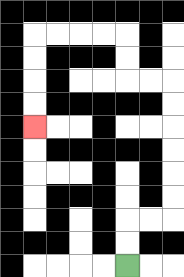{'start': '[5, 11]', 'end': '[1, 5]', 'path_directions': 'U,U,R,R,U,U,U,U,U,U,L,L,U,U,L,L,L,L,D,D,D,D', 'path_coordinates': '[[5, 11], [5, 10], [5, 9], [6, 9], [7, 9], [7, 8], [7, 7], [7, 6], [7, 5], [7, 4], [7, 3], [6, 3], [5, 3], [5, 2], [5, 1], [4, 1], [3, 1], [2, 1], [1, 1], [1, 2], [1, 3], [1, 4], [1, 5]]'}